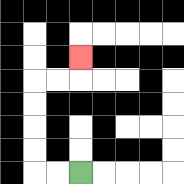{'start': '[3, 7]', 'end': '[3, 2]', 'path_directions': 'L,L,U,U,U,U,R,R,U', 'path_coordinates': '[[3, 7], [2, 7], [1, 7], [1, 6], [1, 5], [1, 4], [1, 3], [2, 3], [3, 3], [3, 2]]'}